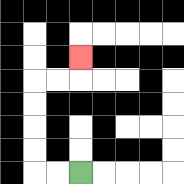{'start': '[3, 7]', 'end': '[3, 2]', 'path_directions': 'L,L,U,U,U,U,R,R,U', 'path_coordinates': '[[3, 7], [2, 7], [1, 7], [1, 6], [1, 5], [1, 4], [1, 3], [2, 3], [3, 3], [3, 2]]'}